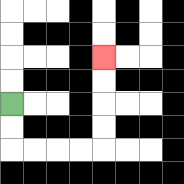{'start': '[0, 4]', 'end': '[4, 2]', 'path_directions': 'D,D,R,R,R,R,U,U,U,U', 'path_coordinates': '[[0, 4], [0, 5], [0, 6], [1, 6], [2, 6], [3, 6], [4, 6], [4, 5], [4, 4], [4, 3], [4, 2]]'}